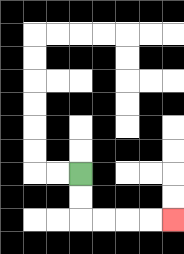{'start': '[3, 7]', 'end': '[7, 9]', 'path_directions': 'D,D,R,R,R,R', 'path_coordinates': '[[3, 7], [3, 8], [3, 9], [4, 9], [5, 9], [6, 9], [7, 9]]'}